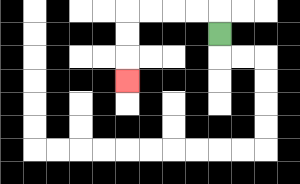{'start': '[9, 1]', 'end': '[5, 3]', 'path_directions': 'U,L,L,L,L,D,D,D', 'path_coordinates': '[[9, 1], [9, 0], [8, 0], [7, 0], [6, 0], [5, 0], [5, 1], [5, 2], [5, 3]]'}